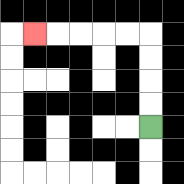{'start': '[6, 5]', 'end': '[1, 1]', 'path_directions': 'U,U,U,U,L,L,L,L,L', 'path_coordinates': '[[6, 5], [6, 4], [6, 3], [6, 2], [6, 1], [5, 1], [4, 1], [3, 1], [2, 1], [1, 1]]'}